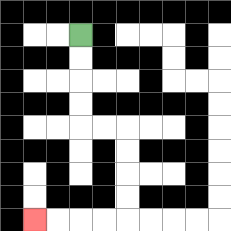{'start': '[3, 1]', 'end': '[1, 9]', 'path_directions': 'D,D,D,D,R,R,D,D,D,D,L,L,L,L', 'path_coordinates': '[[3, 1], [3, 2], [3, 3], [3, 4], [3, 5], [4, 5], [5, 5], [5, 6], [5, 7], [5, 8], [5, 9], [4, 9], [3, 9], [2, 9], [1, 9]]'}